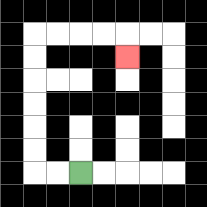{'start': '[3, 7]', 'end': '[5, 2]', 'path_directions': 'L,L,U,U,U,U,U,U,R,R,R,R,D', 'path_coordinates': '[[3, 7], [2, 7], [1, 7], [1, 6], [1, 5], [1, 4], [1, 3], [1, 2], [1, 1], [2, 1], [3, 1], [4, 1], [5, 1], [5, 2]]'}